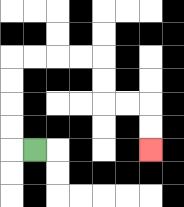{'start': '[1, 6]', 'end': '[6, 6]', 'path_directions': 'L,U,U,U,U,R,R,R,R,D,D,R,R,D,D', 'path_coordinates': '[[1, 6], [0, 6], [0, 5], [0, 4], [0, 3], [0, 2], [1, 2], [2, 2], [3, 2], [4, 2], [4, 3], [4, 4], [5, 4], [6, 4], [6, 5], [6, 6]]'}